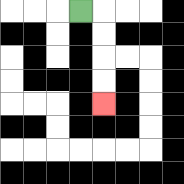{'start': '[3, 0]', 'end': '[4, 4]', 'path_directions': 'R,D,D,D,D', 'path_coordinates': '[[3, 0], [4, 0], [4, 1], [4, 2], [4, 3], [4, 4]]'}